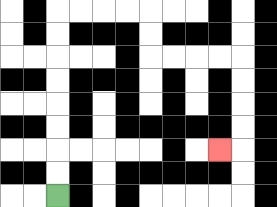{'start': '[2, 8]', 'end': '[9, 6]', 'path_directions': 'U,U,U,U,U,U,U,U,R,R,R,R,D,D,R,R,R,R,D,D,D,D,L', 'path_coordinates': '[[2, 8], [2, 7], [2, 6], [2, 5], [2, 4], [2, 3], [2, 2], [2, 1], [2, 0], [3, 0], [4, 0], [5, 0], [6, 0], [6, 1], [6, 2], [7, 2], [8, 2], [9, 2], [10, 2], [10, 3], [10, 4], [10, 5], [10, 6], [9, 6]]'}